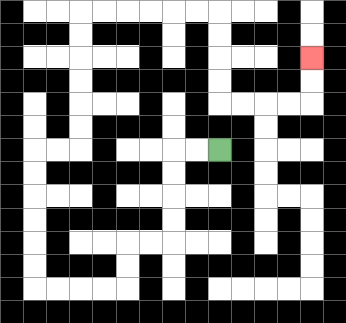{'start': '[9, 6]', 'end': '[13, 2]', 'path_directions': 'L,L,D,D,D,D,L,L,D,D,L,L,L,L,U,U,U,U,U,U,R,R,U,U,U,U,U,U,R,R,R,R,R,R,D,D,D,D,R,R,R,R,U,U', 'path_coordinates': '[[9, 6], [8, 6], [7, 6], [7, 7], [7, 8], [7, 9], [7, 10], [6, 10], [5, 10], [5, 11], [5, 12], [4, 12], [3, 12], [2, 12], [1, 12], [1, 11], [1, 10], [1, 9], [1, 8], [1, 7], [1, 6], [2, 6], [3, 6], [3, 5], [3, 4], [3, 3], [3, 2], [3, 1], [3, 0], [4, 0], [5, 0], [6, 0], [7, 0], [8, 0], [9, 0], [9, 1], [9, 2], [9, 3], [9, 4], [10, 4], [11, 4], [12, 4], [13, 4], [13, 3], [13, 2]]'}